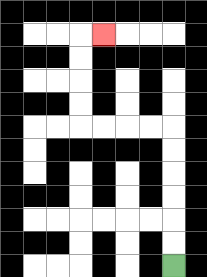{'start': '[7, 11]', 'end': '[4, 1]', 'path_directions': 'U,U,U,U,U,U,L,L,L,L,U,U,U,U,R', 'path_coordinates': '[[7, 11], [7, 10], [7, 9], [7, 8], [7, 7], [7, 6], [7, 5], [6, 5], [5, 5], [4, 5], [3, 5], [3, 4], [3, 3], [3, 2], [3, 1], [4, 1]]'}